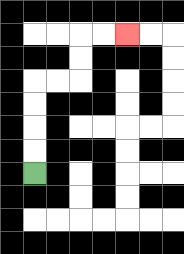{'start': '[1, 7]', 'end': '[5, 1]', 'path_directions': 'U,U,U,U,R,R,U,U,R,R', 'path_coordinates': '[[1, 7], [1, 6], [1, 5], [1, 4], [1, 3], [2, 3], [3, 3], [3, 2], [3, 1], [4, 1], [5, 1]]'}